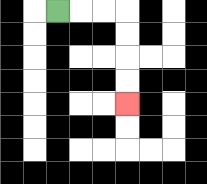{'start': '[2, 0]', 'end': '[5, 4]', 'path_directions': 'R,R,R,D,D,D,D', 'path_coordinates': '[[2, 0], [3, 0], [4, 0], [5, 0], [5, 1], [5, 2], [5, 3], [5, 4]]'}